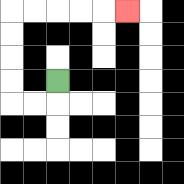{'start': '[2, 3]', 'end': '[5, 0]', 'path_directions': 'D,L,L,U,U,U,U,R,R,R,R,R', 'path_coordinates': '[[2, 3], [2, 4], [1, 4], [0, 4], [0, 3], [0, 2], [0, 1], [0, 0], [1, 0], [2, 0], [3, 0], [4, 0], [5, 0]]'}